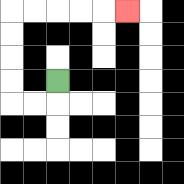{'start': '[2, 3]', 'end': '[5, 0]', 'path_directions': 'D,L,L,U,U,U,U,R,R,R,R,R', 'path_coordinates': '[[2, 3], [2, 4], [1, 4], [0, 4], [0, 3], [0, 2], [0, 1], [0, 0], [1, 0], [2, 0], [3, 0], [4, 0], [5, 0]]'}